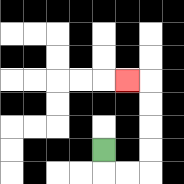{'start': '[4, 6]', 'end': '[5, 3]', 'path_directions': 'D,R,R,U,U,U,U,L', 'path_coordinates': '[[4, 6], [4, 7], [5, 7], [6, 7], [6, 6], [6, 5], [6, 4], [6, 3], [5, 3]]'}